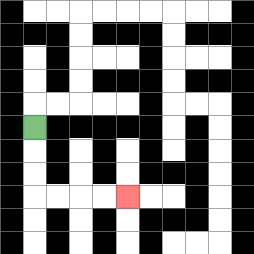{'start': '[1, 5]', 'end': '[5, 8]', 'path_directions': 'D,D,D,R,R,R,R', 'path_coordinates': '[[1, 5], [1, 6], [1, 7], [1, 8], [2, 8], [3, 8], [4, 8], [5, 8]]'}